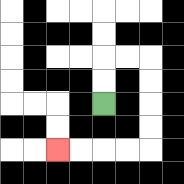{'start': '[4, 4]', 'end': '[2, 6]', 'path_directions': 'U,U,R,R,D,D,D,D,L,L,L,L', 'path_coordinates': '[[4, 4], [4, 3], [4, 2], [5, 2], [6, 2], [6, 3], [6, 4], [6, 5], [6, 6], [5, 6], [4, 6], [3, 6], [2, 6]]'}